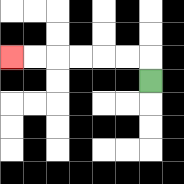{'start': '[6, 3]', 'end': '[0, 2]', 'path_directions': 'U,L,L,L,L,L,L', 'path_coordinates': '[[6, 3], [6, 2], [5, 2], [4, 2], [3, 2], [2, 2], [1, 2], [0, 2]]'}